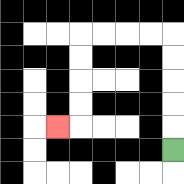{'start': '[7, 6]', 'end': '[2, 5]', 'path_directions': 'U,U,U,U,U,L,L,L,L,D,D,D,D,L', 'path_coordinates': '[[7, 6], [7, 5], [7, 4], [7, 3], [7, 2], [7, 1], [6, 1], [5, 1], [4, 1], [3, 1], [3, 2], [3, 3], [3, 4], [3, 5], [2, 5]]'}